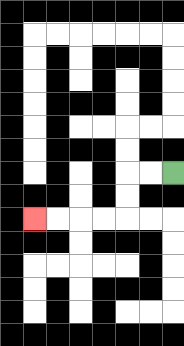{'start': '[7, 7]', 'end': '[1, 9]', 'path_directions': 'L,L,D,D,L,L,L,L', 'path_coordinates': '[[7, 7], [6, 7], [5, 7], [5, 8], [5, 9], [4, 9], [3, 9], [2, 9], [1, 9]]'}